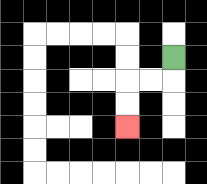{'start': '[7, 2]', 'end': '[5, 5]', 'path_directions': 'D,L,L,D,D', 'path_coordinates': '[[7, 2], [7, 3], [6, 3], [5, 3], [5, 4], [5, 5]]'}